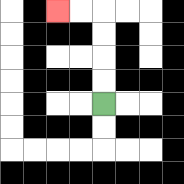{'start': '[4, 4]', 'end': '[2, 0]', 'path_directions': 'U,U,U,U,L,L', 'path_coordinates': '[[4, 4], [4, 3], [4, 2], [4, 1], [4, 0], [3, 0], [2, 0]]'}